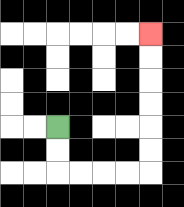{'start': '[2, 5]', 'end': '[6, 1]', 'path_directions': 'D,D,R,R,R,R,U,U,U,U,U,U', 'path_coordinates': '[[2, 5], [2, 6], [2, 7], [3, 7], [4, 7], [5, 7], [6, 7], [6, 6], [6, 5], [6, 4], [6, 3], [6, 2], [6, 1]]'}